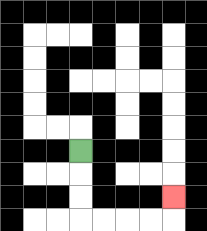{'start': '[3, 6]', 'end': '[7, 8]', 'path_directions': 'D,D,D,R,R,R,R,U', 'path_coordinates': '[[3, 6], [3, 7], [3, 8], [3, 9], [4, 9], [5, 9], [6, 9], [7, 9], [7, 8]]'}